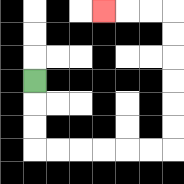{'start': '[1, 3]', 'end': '[4, 0]', 'path_directions': 'D,D,D,R,R,R,R,R,R,U,U,U,U,U,U,L,L,L', 'path_coordinates': '[[1, 3], [1, 4], [1, 5], [1, 6], [2, 6], [3, 6], [4, 6], [5, 6], [6, 6], [7, 6], [7, 5], [7, 4], [7, 3], [7, 2], [7, 1], [7, 0], [6, 0], [5, 0], [4, 0]]'}